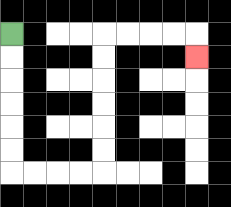{'start': '[0, 1]', 'end': '[8, 2]', 'path_directions': 'D,D,D,D,D,D,R,R,R,R,U,U,U,U,U,U,R,R,R,R,D', 'path_coordinates': '[[0, 1], [0, 2], [0, 3], [0, 4], [0, 5], [0, 6], [0, 7], [1, 7], [2, 7], [3, 7], [4, 7], [4, 6], [4, 5], [4, 4], [4, 3], [4, 2], [4, 1], [5, 1], [6, 1], [7, 1], [8, 1], [8, 2]]'}